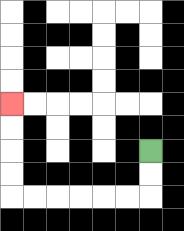{'start': '[6, 6]', 'end': '[0, 4]', 'path_directions': 'D,D,L,L,L,L,L,L,U,U,U,U', 'path_coordinates': '[[6, 6], [6, 7], [6, 8], [5, 8], [4, 8], [3, 8], [2, 8], [1, 8], [0, 8], [0, 7], [0, 6], [0, 5], [0, 4]]'}